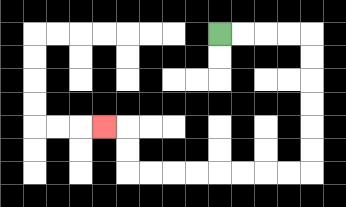{'start': '[9, 1]', 'end': '[4, 5]', 'path_directions': 'R,R,R,R,D,D,D,D,D,D,L,L,L,L,L,L,L,L,U,U,L', 'path_coordinates': '[[9, 1], [10, 1], [11, 1], [12, 1], [13, 1], [13, 2], [13, 3], [13, 4], [13, 5], [13, 6], [13, 7], [12, 7], [11, 7], [10, 7], [9, 7], [8, 7], [7, 7], [6, 7], [5, 7], [5, 6], [5, 5], [4, 5]]'}